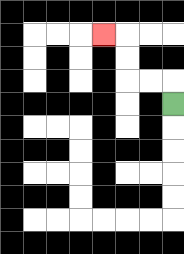{'start': '[7, 4]', 'end': '[4, 1]', 'path_directions': 'U,L,L,U,U,L', 'path_coordinates': '[[7, 4], [7, 3], [6, 3], [5, 3], [5, 2], [5, 1], [4, 1]]'}